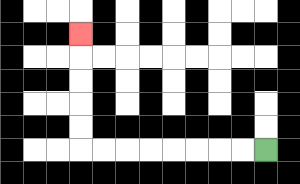{'start': '[11, 6]', 'end': '[3, 1]', 'path_directions': 'L,L,L,L,L,L,L,L,U,U,U,U,U', 'path_coordinates': '[[11, 6], [10, 6], [9, 6], [8, 6], [7, 6], [6, 6], [5, 6], [4, 6], [3, 6], [3, 5], [3, 4], [3, 3], [3, 2], [3, 1]]'}